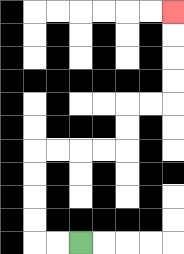{'start': '[3, 10]', 'end': '[7, 0]', 'path_directions': 'L,L,U,U,U,U,R,R,R,R,U,U,R,R,U,U,U,U', 'path_coordinates': '[[3, 10], [2, 10], [1, 10], [1, 9], [1, 8], [1, 7], [1, 6], [2, 6], [3, 6], [4, 6], [5, 6], [5, 5], [5, 4], [6, 4], [7, 4], [7, 3], [7, 2], [7, 1], [7, 0]]'}